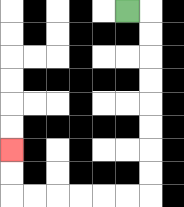{'start': '[5, 0]', 'end': '[0, 6]', 'path_directions': 'R,D,D,D,D,D,D,D,D,L,L,L,L,L,L,U,U', 'path_coordinates': '[[5, 0], [6, 0], [6, 1], [6, 2], [6, 3], [6, 4], [6, 5], [6, 6], [6, 7], [6, 8], [5, 8], [4, 8], [3, 8], [2, 8], [1, 8], [0, 8], [0, 7], [0, 6]]'}